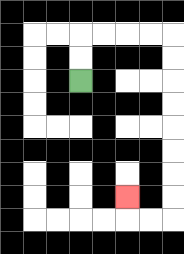{'start': '[3, 3]', 'end': '[5, 8]', 'path_directions': 'U,U,R,R,R,R,D,D,D,D,D,D,D,D,L,L,U', 'path_coordinates': '[[3, 3], [3, 2], [3, 1], [4, 1], [5, 1], [6, 1], [7, 1], [7, 2], [7, 3], [7, 4], [7, 5], [7, 6], [7, 7], [7, 8], [7, 9], [6, 9], [5, 9], [5, 8]]'}